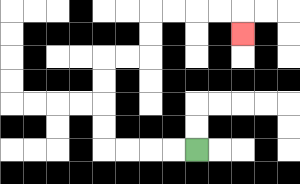{'start': '[8, 6]', 'end': '[10, 1]', 'path_directions': 'L,L,L,L,U,U,U,U,R,R,U,U,R,R,R,R,D', 'path_coordinates': '[[8, 6], [7, 6], [6, 6], [5, 6], [4, 6], [4, 5], [4, 4], [4, 3], [4, 2], [5, 2], [6, 2], [6, 1], [6, 0], [7, 0], [8, 0], [9, 0], [10, 0], [10, 1]]'}